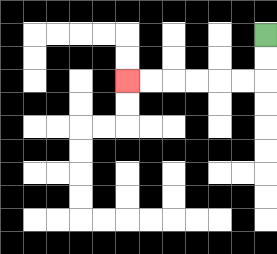{'start': '[11, 1]', 'end': '[5, 3]', 'path_directions': 'D,D,L,L,L,L,L,L', 'path_coordinates': '[[11, 1], [11, 2], [11, 3], [10, 3], [9, 3], [8, 3], [7, 3], [6, 3], [5, 3]]'}